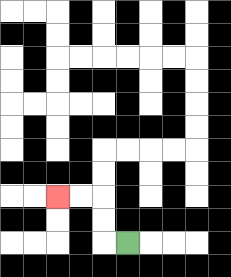{'start': '[5, 10]', 'end': '[2, 8]', 'path_directions': 'L,U,U,L,L', 'path_coordinates': '[[5, 10], [4, 10], [4, 9], [4, 8], [3, 8], [2, 8]]'}